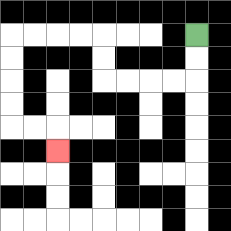{'start': '[8, 1]', 'end': '[2, 6]', 'path_directions': 'D,D,L,L,L,L,U,U,L,L,L,L,D,D,D,D,R,R,D', 'path_coordinates': '[[8, 1], [8, 2], [8, 3], [7, 3], [6, 3], [5, 3], [4, 3], [4, 2], [4, 1], [3, 1], [2, 1], [1, 1], [0, 1], [0, 2], [0, 3], [0, 4], [0, 5], [1, 5], [2, 5], [2, 6]]'}